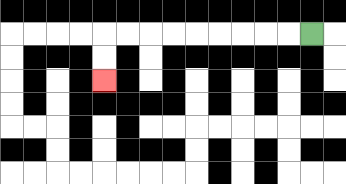{'start': '[13, 1]', 'end': '[4, 3]', 'path_directions': 'L,L,L,L,L,L,L,L,L,D,D', 'path_coordinates': '[[13, 1], [12, 1], [11, 1], [10, 1], [9, 1], [8, 1], [7, 1], [6, 1], [5, 1], [4, 1], [4, 2], [4, 3]]'}